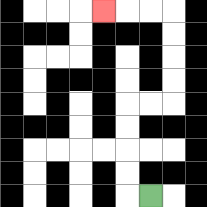{'start': '[6, 8]', 'end': '[4, 0]', 'path_directions': 'L,U,U,U,U,R,R,U,U,U,U,L,L,L', 'path_coordinates': '[[6, 8], [5, 8], [5, 7], [5, 6], [5, 5], [5, 4], [6, 4], [7, 4], [7, 3], [7, 2], [7, 1], [7, 0], [6, 0], [5, 0], [4, 0]]'}